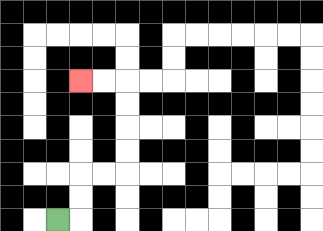{'start': '[2, 9]', 'end': '[3, 3]', 'path_directions': 'R,U,U,R,R,U,U,U,U,L,L', 'path_coordinates': '[[2, 9], [3, 9], [3, 8], [3, 7], [4, 7], [5, 7], [5, 6], [5, 5], [5, 4], [5, 3], [4, 3], [3, 3]]'}